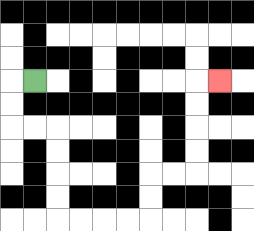{'start': '[1, 3]', 'end': '[9, 3]', 'path_directions': 'L,D,D,R,R,D,D,D,D,R,R,R,R,U,U,R,R,U,U,U,U,R', 'path_coordinates': '[[1, 3], [0, 3], [0, 4], [0, 5], [1, 5], [2, 5], [2, 6], [2, 7], [2, 8], [2, 9], [3, 9], [4, 9], [5, 9], [6, 9], [6, 8], [6, 7], [7, 7], [8, 7], [8, 6], [8, 5], [8, 4], [8, 3], [9, 3]]'}